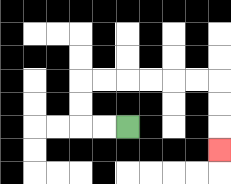{'start': '[5, 5]', 'end': '[9, 6]', 'path_directions': 'L,L,U,U,R,R,R,R,R,R,D,D,D', 'path_coordinates': '[[5, 5], [4, 5], [3, 5], [3, 4], [3, 3], [4, 3], [5, 3], [6, 3], [7, 3], [8, 3], [9, 3], [9, 4], [9, 5], [9, 6]]'}